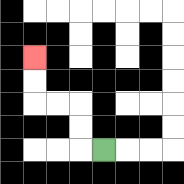{'start': '[4, 6]', 'end': '[1, 2]', 'path_directions': 'L,U,U,L,L,U,U', 'path_coordinates': '[[4, 6], [3, 6], [3, 5], [3, 4], [2, 4], [1, 4], [1, 3], [1, 2]]'}